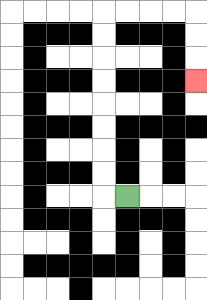{'start': '[5, 8]', 'end': '[8, 3]', 'path_directions': 'L,U,U,U,U,U,U,U,U,R,R,R,R,D,D,D', 'path_coordinates': '[[5, 8], [4, 8], [4, 7], [4, 6], [4, 5], [4, 4], [4, 3], [4, 2], [4, 1], [4, 0], [5, 0], [6, 0], [7, 0], [8, 0], [8, 1], [8, 2], [8, 3]]'}